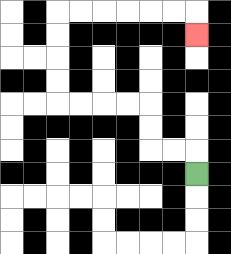{'start': '[8, 7]', 'end': '[8, 1]', 'path_directions': 'U,L,L,U,U,L,L,L,L,U,U,U,U,R,R,R,R,R,R,D', 'path_coordinates': '[[8, 7], [8, 6], [7, 6], [6, 6], [6, 5], [6, 4], [5, 4], [4, 4], [3, 4], [2, 4], [2, 3], [2, 2], [2, 1], [2, 0], [3, 0], [4, 0], [5, 0], [6, 0], [7, 0], [8, 0], [8, 1]]'}